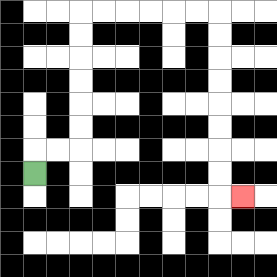{'start': '[1, 7]', 'end': '[10, 8]', 'path_directions': 'U,R,R,U,U,U,U,U,U,R,R,R,R,R,R,D,D,D,D,D,D,D,D,R', 'path_coordinates': '[[1, 7], [1, 6], [2, 6], [3, 6], [3, 5], [3, 4], [3, 3], [3, 2], [3, 1], [3, 0], [4, 0], [5, 0], [6, 0], [7, 0], [8, 0], [9, 0], [9, 1], [9, 2], [9, 3], [9, 4], [9, 5], [9, 6], [9, 7], [9, 8], [10, 8]]'}